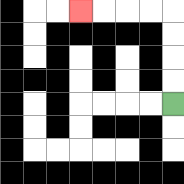{'start': '[7, 4]', 'end': '[3, 0]', 'path_directions': 'U,U,U,U,L,L,L,L', 'path_coordinates': '[[7, 4], [7, 3], [7, 2], [7, 1], [7, 0], [6, 0], [5, 0], [4, 0], [3, 0]]'}